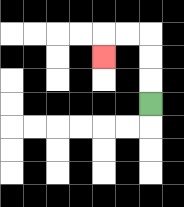{'start': '[6, 4]', 'end': '[4, 2]', 'path_directions': 'U,U,U,L,L,D', 'path_coordinates': '[[6, 4], [6, 3], [6, 2], [6, 1], [5, 1], [4, 1], [4, 2]]'}